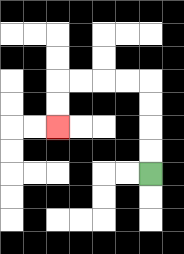{'start': '[6, 7]', 'end': '[2, 5]', 'path_directions': 'U,U,U,U,L,L,L,L,D,D', 'path_coordinates': '[[6, 7], [6, 6], [6, 5], [6, 4], [6, 3], [5, 3], [4, 3], [3, 3], [2, 3], [2, 4], [2, 5]]'}